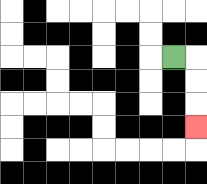{'start': '[7, 2]', 'end': '[8, 5]', 'path_directions': 'R,D,D,D', 'path_coordinates': '[[7, 2], [8, 2], [8, 3], [8, 4], [8, 5]]'}